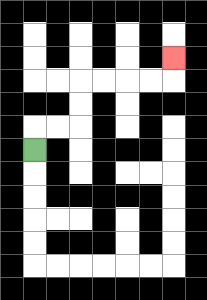{'start': '[1, 6]', 'end': '[7, 2]', 'path_directions': 'U,R,R,U,U,R,R,R,R,U', 'path_coordinates': '[[1, 6], [1, 5], [2, 5], [3, 5], [3, 4], [3, 3], [4, 3], [5, 3], [6, 3], [7, 3], [7, 2]]'}